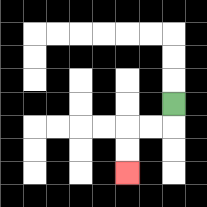{'start': '[7, 4]', 'end': '[5, 7]', 'path_directions': 'D,L,L,D,D', 'path_coordinates': '[[7, 4], [7, 5], [6, 5], [5, 5], [5, 6], [5, 7]]'}